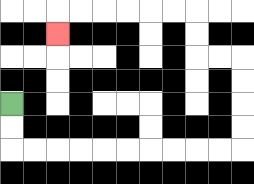{'start': '[0, 4]', 'end': '[2, 1]', 'path_directions': 'D,D,R,R,R,R,R,R,R,R,R,R,U,U,U,U,L,L,U,U,L,L,L,L,L,L,D', 'path_coordinates': '[[0, 4], [0, 5], [0, 6], [1, 6], [2, 6], [3, 6], [4, 6], [5, 6], [6, 6], [7, 6], [8, 6], [9, 6], [10, 6], [10, 5], [10, 4], [10, 3], [10, 2], [9, 2], [8, 2], [8, 1], [8, 0], [7, 0], [6, 0], [5, 0], [4, 0], [3, 0], [2, 0], [2, 1]]'}